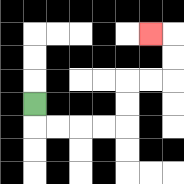{'start': '[1, 4]', 'end': '[6, 1]', 'path_directions': 'D,R,R,R,R,U,U,R,R,U,U,L', 'path_coordinates': '[[1, 4], [1, 5], [2, 5], [3, 5], [4, 5], [5, 5], [5, 4], [5, 3], [6, 3], [7, 3], [7, 2], [7, 1], [6, 1]]'}